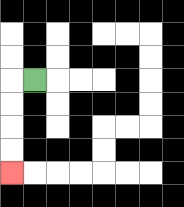{'start': '[1, 3]', 'end': '[0, 7]', 'path_directions': 'L,D,D,D,D', 'path_coordinates': '[[1, 3], [0, 3], [0, 4], [0, 5], [0, 6], [0, 7]]'}